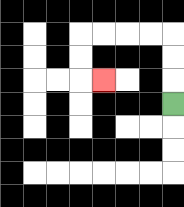{'start': '[7, 4]', 'end': '[4, 3]', 'path_directions': 'U,U,U,L,L,L,L,D,D,R', 'path_coordinates': '[[7, 4], [7, 3], [7, 2], [7, 1], [6, 1], [5, 1], [4, 1], [3, 1], [3, 2], [3, 3], [4, 3]]'}